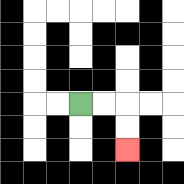{'start': '[3, 4]', 'end': '[5, 6]', 'path_directions': 'R,R,D,D', 'path_coordinates': '[[3, 4], [4, 4], [5, 4], [5, 5], [5, 6]]'}